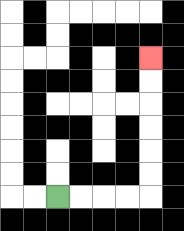{'start': '[2, 8]', 'end': '[6, 2]', 'path_directions': 'R,R,R,R,U,U,U,U,U,U', 'path_coordinates': '[[2, 8], [3, 8], [4, 8], [5, 8], [6, 8], [6, 7], [6, 6], [6, 5], [6, 4], [6, 3], [6, 2]]'}